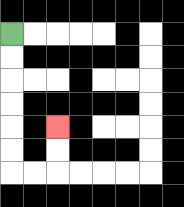{'start': '[0, 1]', 'end': '[2, 5]', 'path_directions': 'D,D,D,D,D,D,R,R,U,U', 'path_coordinates': '[[0, 1], [0, 2], [0, 3], [0, 4], [0, 5], [0, 6], [0, 7], [1, 7], [2, 7], [2, 6], [2, 5]]'}